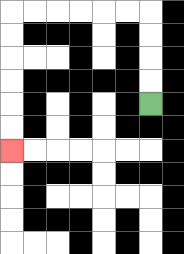{'start': '[6, 4]', 'end': '[0, 6]', 'path_directions': 'U,U,U,U,L,L,L,L,L,L,D,D,D,D,D,D', 'path_coordinates': '[[6, 4], [6, 3], [6, 2], [6, 1], [6, 0], [5, 0], [4, 0], [3, 0], [2, 0], [1, 0], [0, 0], [0, 1], [0, 2], [0, 3], [0, 4], [0, 5], [0, 6]]'}